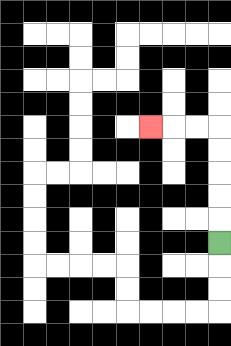{'start': '[9, 10]', 'end': '[6, 5]', 'path_directions': 'U,U,U,U,U,L,L,L', 'path_coordinates': '[[9, 10], [9, 9], [9, 8], [9, 7], [9, 6], [9, 5], [8, 5], [7, 5], [6, 5]]'}